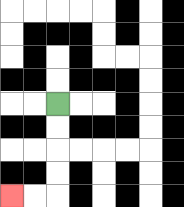{'start': '[2, 4]', 'end': '[0, 8]', 'path_directions': 'D,D,D,D,L,L', 'path_coordinates': '[[2, 4], [2, 5], [2, 6], [2, 7], [2, 8], [1, 8], [0, 8]]'}